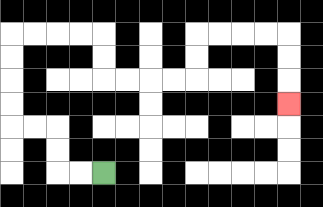{'start': '[4, 7]', 'end': '[12, 4]', 'path_directions': 'L,L,U,U,L,L,U,U,U,U,R,R,R,R,D,D,R,R,R,R,U,U,R,R,R,R,D,D,D', 'path_coordinates': '[[4, 7], [3, 7], [2, 7], [2, 6], [2, 5], [1, 5], [0, 5], [0, 4], [0, 3], [0, 2], [0, 1], [1, 1], [2, 1], [3, 1], [4, 1], [4, 2], [4, 3], [5, 3], [6, 3], [7, 3], [8, 3], [8, 2], [8, 1], [9, 1], [10, 1], [11, 1], [12, 1], [12, 2], [12, 3], [12, 4]]'}